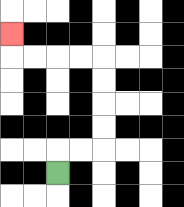{'start': '[2, 7]', 'end': '[0, 1]', 'path_directions': 'U,R,R,U,U,U,U,L,L,L,L,U', 'path_coordinates': '[[2, 7], [2, 6], [3, 6], [4, 6], [4, 5], [4, 4], [4, 3], [4, 2], [3, 2], [2, 2], [1, 2], [0, 2], [0, 1]]'}